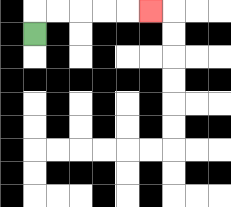{'start': '[1, 1]', 'end': '[6, 0]', 'path_directions': 'U,R,R,R,R,R', 'path_coordinates': '[[1, 1], [1, 0], [2, 0], [3, 0], [4, 0], [5, 0], [6, 0]]'}